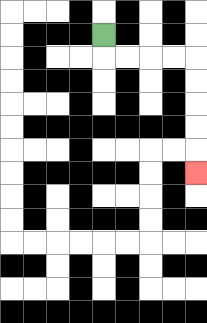{'start': '[4, 1]', 'end': '[8, 7]', 'path_directions': 'D,R,R,R,R,D,D,D,D,D', 'path_coordinates': '[[4, 1], [4, 2], [5, 2], [6, 2], [7, 2], [8, 2], [8, 3], [8, 4], [8, 5], [8, 6], [8, 7]]'}